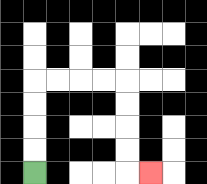{'start': '[1, 7]', 'end': '[6, 7]', 'path_directions': 'U,U,U,U,R,R,R,R,D,D,D,D,R', 'path_coordinates': '[[1, 7], [1, 6], [1, 5], [1, 4], [1, 3], [2, 3], [3, 3], [4, 3], [5, 3], [5, 4], [5, 5], [5, 6], [5, 7], [6, 7]]'}